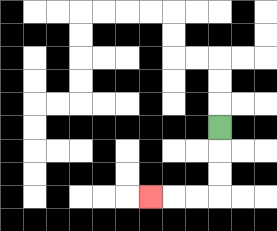{'start': '[9, 5]', 'end': '[6, 8]', 'path_directions': 'D,D,D,L,L,L', 'path_coordinates': '[[9, 5], [9, 6], [9, 7], [9, 8], [8, 8], [7, 8], [6, 8]]'}